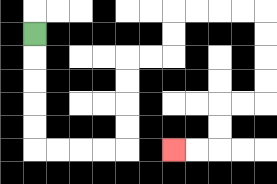{'start': '[1, 1]', 'end': '[7, 6]', 'path_directions': 'D,D,D,D,D,R,R,R,R,U,U,U,U,R,R,U,U,R,R,R,R,D,D,D,D,L,L,D,D,L,L', 'path_coordinates': '[[1, 1], [1, 2], [1, 3], [1, 4], [1, 5], [1, 6], [2, 6], [3, 6], [4, 6], [5, 6], [5, 5], [5, 4], [5, 3], [5, 2], [6, 2], [7, 2], [7, 1], [7, 0], [8, 0], [9, 0], [10, 0], [11, 0], [11, 1], [11, 2], [11, 3], [11, 4], [10, 4], [9, 4], [9, 5], [9, 6], [8, 6], [7, 6]]'}